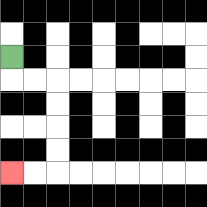{'start': '[0, 2]', 'end': '[0, 7]', 'path_directions': 'D,R,R,D,D,D,D,L,L', 'path_coordinates': '[[0, 2], [0, 3], [1, 3], [2, 3], [2, 4], [2, 5], [2, 6], [2, 7], [1, 7], [0, 7]]'}